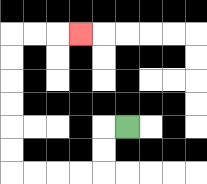{'start': '[5, 5]', 'end': '[3, 1]', 'path_directions': 'L,D,D,L,L,L,L,U,U,U,U,U,U,R,R,R', 'path_coordinates': '[[5, 5], [4, 5], [4, 6], [4, 7], [3, 7], [2, 7], [1, 7], [0, 7], [0, 6], [0, 5], [0, 4], [0, 3], [0, 2], [0, 1], [1, 1], [2, 1], [3, 1]]'}